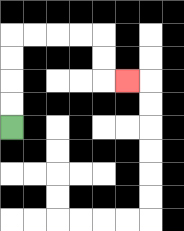{'start': '[0, 5]', 'end': '[5, 3]', 'path_directions': 'U,U,U,U,R,R,R,R,D,D,R', 'path_coordinates': '[[0, 5], [0, 4], [0, 3], [0, 2], [0, 1], [1, 1], [2, 1], [3, 1], [4, 1], [4, 2], [4, 3], [5, 3]]'}